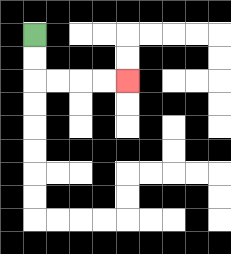{'start': '[1, 1]', 'end': '[5, 3]', 'path_directions': 'D,D,R,R,R,R', 'path_coordinates': '[[1, 1], [1, 2], [1, 3], [2, 3], [3, 3], [4, 3], [5, 3]]'}